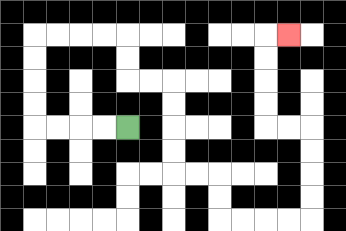{'start': '[5, 5]', 'end': '[12, 1]', 'path_directions': 'L,L,L,L,U,U,U,U,R,R,R,R,D,D,R,R,D,D,D,D,R,R,D,D,R,R,R,R,U,U,U,U,L,L,U,U,U,U,R', 'path_coordinates': '[[5, 5], [4, 5], [3, 5], [2, 5], [1, 5], [1, 4], [1, 3], [1, 2], [1, 1], [2, 1], [3, 1], [4, 1], [5, 1], [5, 2], [5, 3], [6, 3], [7, 3], [7, 4], [7, 5], [7, 6], [7, 7], [8, 7], [9, 7], [9, 8], [9, 9], [10, 9], [11, 9], [12, 9], [13, 9], [13, 8], [13, 7], [13, 6], [13, 5], [12, 5], [11, 5], [11, 4], [11, 3], [11, 2], [11, 1], [12, 1]]'}